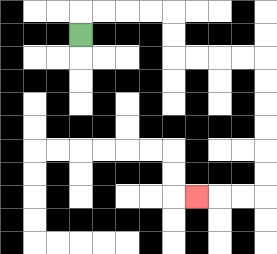{'start': '[3, 1]', 'end': '[8, 8]', 'path_directions': 'U,R,R,R,R,D,D,R,R,R,R,D,D,D,D,D,D,L,L,L', 'path_coordinates': '[[3, 1], [3, 0], [4, 0], [5, 0], [6, 0], [7, 0], [7, 1], [7, 2], [8, 2], [9, 2], [10, 2], [11, 2], [11, 3], [11, 4], [11, 5], [11, 6], [11, 7], [11, 8], [10, 8], [9, 8], [8, 8]]'}